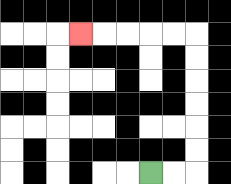{'start': '[6, 7]', 'end': '[3, 1]', 'path_directions': 'R,R,U,U,U,U,U,U,L,L,L,L,L', 'path_coordinates': '[[6, 7], [7, 7], [8, 7], [8, 6], [8, 5], [8, 4], [8, 3], [8, 2], [8, 1], [7, 1], [6, 1], [5, 1], [4, 1], [3, 1]]'}